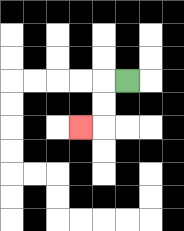{'start': '[5, 3]', 'end': '[3, 5]', 'path_directions': 'L,D,D,L', 'path_coordinates': '[[5, 3], [4, 3], [4, 4], [4, 5], [3, 5]]'}